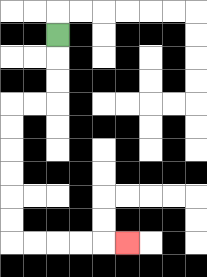{'start': '[2, 1]', 'end': '[5, 10]', 'path_directions': 'D,D,D,L,L,D,D,D,D,D,D,R,R,R,R,R', 'path_coordinates': '[[2, 1], [2, 2], [2, 3], [2, 4], [1, 4], [0, 4], [0, 5], [0, 6], [0, 7], [0, 8], [0, 9], [0, 10], [1, 10], [2, 10], [3, 10], [4, 10], [5, 10]]'}